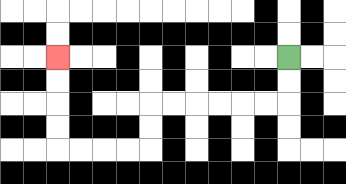{'start': '[12, 2]', 'end': '[2, 2]', 'path_directions': 'D,D,L,L,L,L,L,L,D,D,L,L,L,L,U,U,U,U', 'path_coordinates': '[[12, 2], [12, 3], [12, 4], [11, 4], [10, 4], [9, 4], [8, 4], [7, 4], [6, 4], [6, 5], [6, 6], [5, 6], [4, 6], [3, 6], [2, 6], [2, 5], [2, 4], [2, 3], [2, 2]]'}